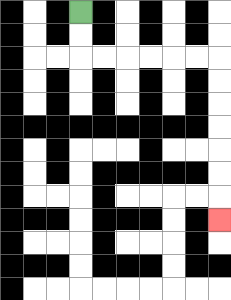{'start': '[3, 0]', 'end': '[9, 9]', 'path_directions': 'D,D,R,R,R,R,R,R,D,D,D,D,D,D,D', 'path_coordinates': '[[3, 0], [3, 1], [3, 2], [4, 2], [5, 2], [6, 2], [7, 2], [8, 2], [9, 2], [9, 3], [9, 4], [9, 5], [9, 6], [9, 7], [9, 8], [9, 9]]'}